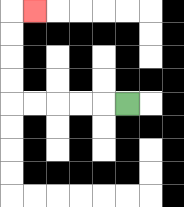{'start': '[5, 4]', 'end': '[1, 0]', 'path_directions': 'L,L,L,L,L,U,U,U,U,R', 'path_coordinates': '[[5, 4], [4, 4], [3, 4], [2, 4], [1, 4], [0, 4], [0, 3], [0, 2], [0, 1], [0, 0], [1, 0]]'}